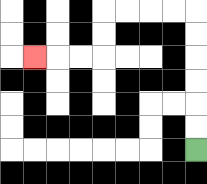{'start': '[8, 6]', 'end': '[1, 2]', 'path_directions': 'U,U,U,U,U,U,L,L,L,L,D,D,L,L,L', 'path_coordinates': '[[8, 6], [8, 5], [8, 4], [8, 3], [8, 2], [8, 1], [8, 0], [7, 0], [6, 0], [5, 0], [4, 0], [4, 1], [4, 2], [3, 2], [2, 2], [1, 2]]'}